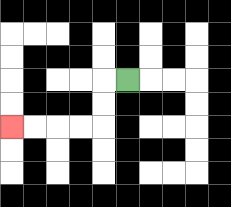{'start': '[5, 3]', 'end': '[0, 5]', 'path_directions': 'L,D,D,L,L,L,L', 'path_coordinates': '[[5, 3], [4, 3], [4, 4], [4, 5], [3, 5], [2, 5], [1, 5], [0, 5]]'}